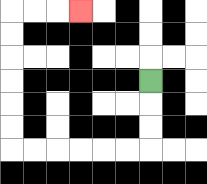{'start': '[6, 3]', 'end': '[3, 0]', 'path_directions': 'D,D,D,L,L,L,L,L,L,U,U,U,U,U,U,R,R,R', 'path_coordinates': '[[6, 3], [6, 4], [6, 5], [6, 6], [5, 6], [4, 6], [3, 6], [2, 6], [1, 6], [0, 6], [0, 5], [0, 4], [0, 3], [0, 2], [0, 1], [0, 0], [1, 0], [2, 0], [3, 0]]'}